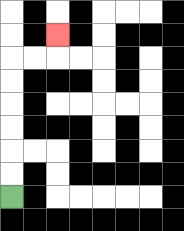{'start': '[0, 8]', 'end': '[2, 1]', 'path_directions': 'U,U,U,U,U,U,R,R,U', 'path_coordinates': '[[0, 8], [0, 7], [0, 6], [0, 5], [0, 4], [0, 3], [0, 2], [1, 2], [2, 2], [2, 1]]'}